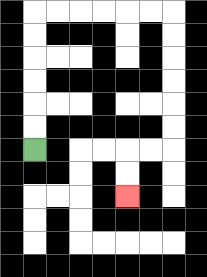{'start': '[1, 6]', 'end': '[5, 8]', 'path_directions': 'U,U,U,U,U,U,R,R,R,R,R,R,D,D,D,D,D,D,L,L,D,D', 'path_coordinates': '[[1, 6], [1, 5], [1, 4], [1, 3], [1, 2], [1, 1], [1, 0], [2, 0], [3, 0], [4, 0], [5, 0], [6, 0], [7, 0], [7, 1], [7, 2], [7, 3], [7, 4], [7, 5], [7, 6], [6, 6], [5, 6], [5, 7], [5, 8]]'}